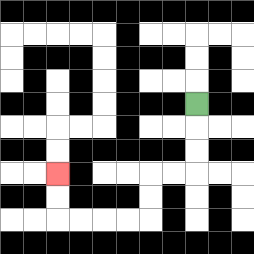{'start': '[8, 4]', 'end': '[2, 7]', 'path_directions': 'D,D,D,L,L,D,D,L,L,L,L,U,U', 'path_coordinates': '[[8, 4], [8, 5], [8, 6], [8, 7], [7, 7], [6, 7], [6, 8], [6, 9], [5, 9], [4, 9], [3, 9], [2, 9], [2, 8], [2, 7]]'}